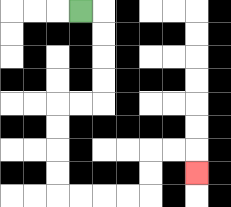{'start': '[3, 0]', 'end': '[8, 7]', 'path_directions': 'R,D,D,D,D,L,L,D,D,D,D,R,R,R,R,U,U,R,R,D', 'path_coordinates': '[[3, 0], [4, 0], [4, 1], [4, 2], [4, 3], [4, 4], [3, 4], [2, 4], [2, 5], [2, 6], [2, 7], [2, 8], [3, 8], [4, 8], [5, 8], [6, 8], [6, 7], [6, 6], [7, 6], [8, 6], [8, 7]]'}